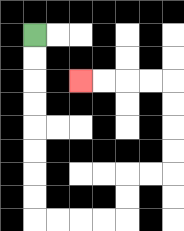{'start': '[1, 1]', 'end': '[3, 3]', 'path_directions': 'D,D,D,D,D,D,D,D,R,R,R,R,U,U,R,R,U,U,U,U,L,L,L,L', 'path_coordinates': '[[1, 1], [1, 2], [1, 3], [1, 4], [1, 5], [1, 6], [1, 7], [1, 8], [1, 9], [2, 9], [3, 9], [4, 9], [5, 9], [5, 8], [5, 7], [6, 7], [7, 7], [7, 6], [7, 5], [7, 4], [7, 3], [6, 3], [5, 3], [4, 3], [3, 3]]'}